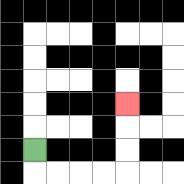{'start': '[1, 6]', 'end': '[5, 4]', 'path_directions': 'D,R,R,R,R,U,U,U', 'path_coordinates': '[[1, 6], [1, 7], [2, 7], [3, 7], [4, 7], [5, 7], [5, 6], [5, 5], [5, 4]]'}